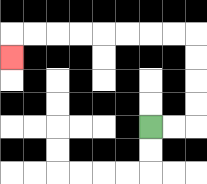{'start': '[6, 5]', 'end': '[0, 2]', 'path_directions': 'R,R,U,U,U,U,L,L,L,L,L,L,L,L,D', 'path_coordinates': '[[6, 5], [7, 5], [8, 5], [8, 4], [8, 3], [8, 2], [8, 1], [7, 1], [6, 1], [5, 1], [4, 1], [3, 1], [2, 1], [1, 1], [0, 1], [0, 2]]'}